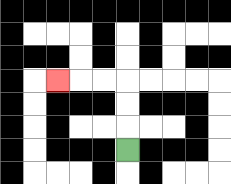{'start': '[5, 6]', 'end': '[2, 3]', 'path_directions': 'U,U,U,L,L,L', 'path_coordinates': '[[5, 6], [5, 5], [5, 4], [5, 3], [4, 3], [3, 3], [2, 3]]'}